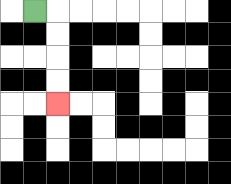{'start': '[1, 0]', 'end': '[2, 4]', 'path_directions': 'R,D,D,D,D', 'path_coordinates': '[[1, 0], [2, 0], [2, 1], [2, 2], [2, 3], [2, 4]]'}